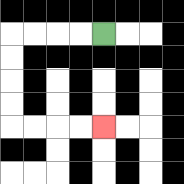{'start': '[4, 1]', 'end': '[4, 5]', 'path_directions': 'L,L,L,L,D,D,D,D,R,R,R,R', 'path_coordinates': '[[4, 1], [3, 1], [2, 1], [1, 1], [0, 1], [0, 2], [0, 3], [0, 4], [0, 5], [1, 5], [2, 5], [3, 5], [4, 5]]'}